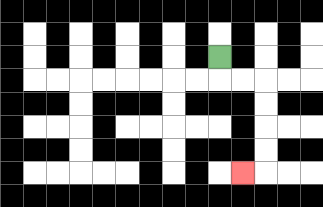{'start': '[9, 2]', 'end': '[10, 7]', 'path_directions': 'D,R,R,D,D,D,D,L', 'path_coordinates': '[[9, 2], [9, 3], [10, 3], [11, 3], [11, 4], [11, 5], [11, 6], [11, 7], [10, 7]]'}